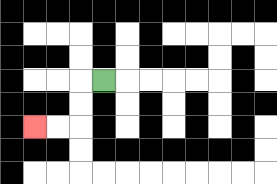{'start': '[4, 3]', 'end': '[1, 5]', 'path_directions': 'L,D,D,L,L', 'path_coordinates': '[[4, 3], [3, 3], [3, 4], [3, 5], [2, 5], [1, 5]]'}